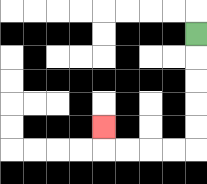{'start': '[8, 1]', 'end': '[4, 5]', 'path_directions': 'D,D,D,D,D,L,L,L,L,U', 'path_coordinates': '[[8, 1], [8, 2], [8, 3], [8, 4], [8, 5], [8, 6], [7, 6], [6, 6], [5, 6], [4, 6], [4, 5]]'}